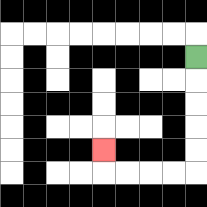{'start': '[8, 2]', 'end': '[4, 6]', 'path_directions': 'D,D,D,D,D,L,L,L,L,U', 'path_coordinates': '[[8, 2], [8, 3], [8, 4], [8, 5], [8, 6], [8, 7], [7, 7], [6, 7], [5, 7], [4, 7], [4, 6]]'}